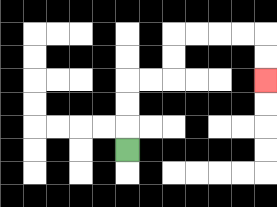{'start': '[5, 6]', 'end': '[11, 3]', 'path_directions': 'U,U,U,R,R,U,U,R,R,R,R,D,D', 'path_coordinates': '[[5, 6], [5, 5], [5, 4], [5, 3], [6, 3], [7, 3], [7, 2], [7, 1], [8, 1], [9, 1], [10, 1], [11, 1], [11, 2], [11, 3]]'}